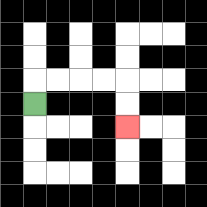{'start': '[1, 4]', 'end': '[5, 5]', 'path_directions': 'U,R,R,R,R,D,D', 'path_coordinates': '[[1, 4], [1, 3], [2, 3], [3, 3], [4, 3], [5, 3], [5, 4], [5, 5]]'}